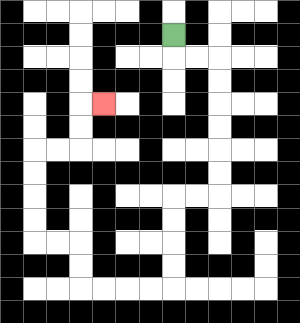{'start': '[7, 1]', 'end': '[4, 4]', 'path_directions': 'D,R,R,D,D,D,D,D,D,L,L,D,D,D,D,L,L,L,L,U,U,L,L,U,U,U,U,R,R,U,U,R', 'path_coordinates': '[[7, 1], [7, 2], [8, 2], [9, 2], [9, 3], [9, 4], [9, 5], [9, 6], [9, 7], [9, 8], [8, 8], [7, 8], [7, 9], [7, 10], [7, 11], [7, 12], [6, 12], [5, 12], [4, 12], [3, 12], [3, 11], [3, 10], [2, 10], [1, 10], [1, 9], [1, 8], [1, 7], [1, 6], [2, 6], [3, 6], [3, 5], [3, 4], [4, 4]]'}